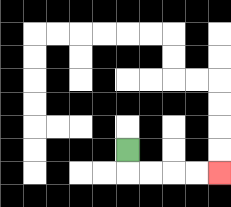{'start': '[5, 6]', 'end': '[9, 7]', 'path_directions': 'D,R,R,R,R', 'path_coordinates': '[[5, 6], [5, 7], [6, 7], [7, 7], [8, 7], [9, 7]]'}